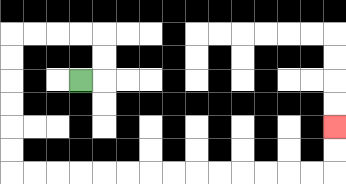{'start': '[3, 3]', 'end': '[14, 5]', 'path_directions': 'R,U,U,L,L,L,L,D,D,D,D,D,D,R,R,R,R,R,R,R,R,R,R,R,R,R,R,U,U', 'path_coordinates': '[[3, 3], [4, 3], [4, 2], [4, 1], [3, 1], [2, 1], [1, 1], [0, 1], [0, 2], [0, 3], [0, 4], [0, 5], [0, 6], [0, 7], [1, 7], [2, 7], [3, 7], [4, 7], [5, 7], [6, 7], [7, 7], [8, 7], [9, 7], [10, 7], [11, 7], [12, 7], [13, 7], [14, 7], [14, 6], [14, 5]]'}